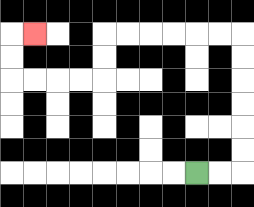{'start': '[8, 7]', 'end': '[1, 1]', 'path_directions': 'R,R,U,U,U,U,U,U,L,L,L,L,L,L,D,D,L,L,L,L,U,U,R', 'path_coordinates': '[[8, 7], [9, 7], [10, 7], [10, 6], [10, 5], [10, 4], [10, 3], [10, 2], [10, 1], [9, 1], [8, 1], [7, 1], [6, 1], [5, 1], [4, 1], [4, 2], [4, 3], [3, 3], [2, 3], [1, 3], [0, 3], [0, 2], [0, 1], [1, 1]]'}